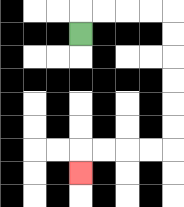{'start': '[3, 1]', 'end': '[3, 7]', 'path_directions': 'U,R,R,R,R,D,D,D,D,D,D,L,L,L,L,D', 'path_coordinates': '[[3, 1], [3, 0], [4, 0], [5, 0], [6, 0], [7, 0], [7, 1], [7, 2], [7, 3], [7, 4], [7, 5], [7, 6], [6, 6], [5, 6], [4, 6], [3, 6], [3, 7]]'}